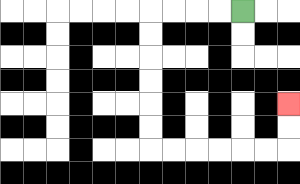{'start': '[10, 0]', 'end': '[12, 4]', 'path_directions': 'L,L,L,L,D,D,D,D,D,D,R,R,R,R,R,R,U,U', 'path_coordinates': '[[10, 0], [9, 0], [8, 0], [7, 0], [6, 0], [6, 1], [6, 2], [6, 3], [6, 4], [6, 5], [6, 6], [7, 6], [8, 6], [9, 6], [10, 6], [11, 6], [12, 6], [12, 5], [12, 4]]'}